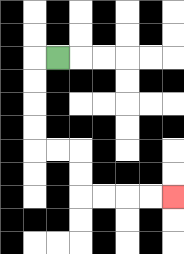{'start': '[2, 2]', 'end': '[7, 8]', 'path_directions': 'L,D,D,D,D,R,R,D,D,R,R,R,R', 'path_coordinates': '[[2, 2], [1, 2], [1, 3], [1, 4], [1, 5], [1, 6], [2, 6], [3, 6], [3, 7], [3, 8], [4, 8], [5, 8], [6, 8], [7, 8]]'}